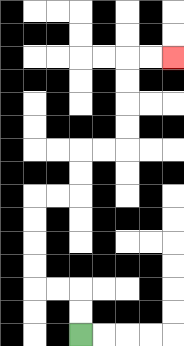{'start': '[3, 14]', 'end': '[7, 2]', 'path_directions': 'U,U,L,L,U,U,U,U,R,R,U,U,R,R,U,U,U,U,R,R', 'path_coordinates': '[[3, 14], [3, 13], [3, 12], [2, 12], [1, 12], [1, 11], [1, 10], [1, 9], [1, 8], [2, 8], [3, 8], [3, 7], [3, 6], [4, 6], [5, 6], [5, 5], [5, 4], [5, 3], [5, 2], [6, 2], [7, 2]]'}